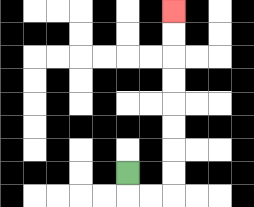{'start': '[5, 7]', 'end': '[7, 0]', 'path_directions': 'D,R,R,U,U,U,U,U,U,U,U', 'path_coordinates': '[[5, 7], [5, 8], [6, 8], [7, 8], [7, 7], [7, 6], [7, 5], [7, 4], [7, 3], [7, 2], [7, 1], [7, 0]]'}